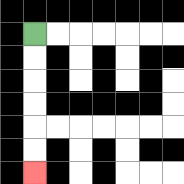{'start': '[1, 1]', 'end': '[1, 7]', 'path_directions': 'D,D,D,D,D,D', 'path_coordinates': '[[1, 1], [1, 2], [1, 3], [1, 4], [1, 5], [1, 6], [1, 7]]'}